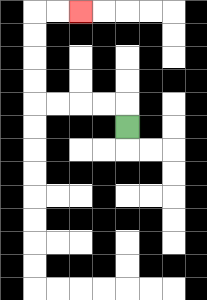{'start': '[5, 5]', 'end': '[3, 0]', 'path_directions': 'U,L,L,L,L,U,U,U,U,R,R', 'path_coordinates': '[[5, 5], [5, 4], [4, 4], [3, 4], [2, 4], [1, 4], [1, 3], [1, 2], [1, 1], [1, 0], [2, 0], [3, 0]]'}